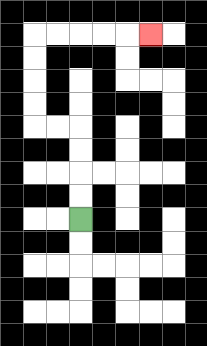{'start': '[3, 9]', 'end': '[6, 1]', 'path_directions': 'U,U,U,U,L,L,U,U,U,U,R,R,R,R,R', 'path_coordinates': '[[3, 9], [3, 8], [3, 7], [3, 6], [3, 5], [2, 5], [1, 5], [1, 4], [1, 3], [1, 2], [1, 1], [2, 1], [3, 1], [4, 1], [5, 1], [6, 1]]'}